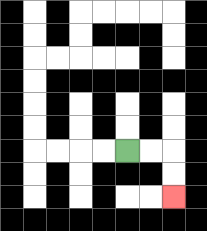{'start': '[5, 6]', 'end': '[7, 8]', 'path_directions': 'R,R,D,D', 'path_coordinates': '[[5, 6], [6, 6], [7, 6], [7, 7], [7, 8]]'}